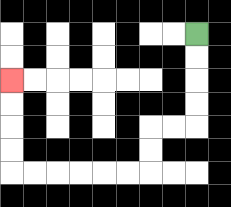{'start': '[8, 1]', 'end': '[0, 3]', 'path_directions': 'D,D,D,D,L,L,D,D,L,L,L,L,L,L,U,U,U,U', 'path_coordinates': '[[8, 1], [8, 2], [8, 3], [8, 4], [8, 5], [7, 5], [6, 5], [6, 6], [6, 7], [5, 7], [4, 7], [3, 7], [2, 7], [1, 7], [0, 7], [0, 6], [0, 5], [0, 4], [0, 3]]'}